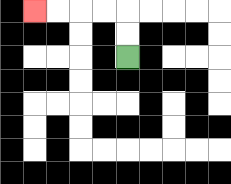{'start': '[5, 2]', 'end': '[1, 0]', 'path_directions': 'U,U,L,L,L,L', 'path_coordinates': '[[5, 2], [5, 1], [5, 0], [4, 0], [3, 0], [2, 0], [1, 0]]'}